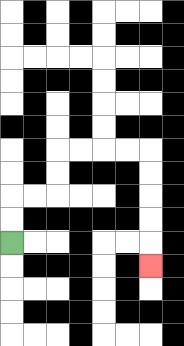{'start': '[0, 10]', 'end': '[6, 11]', 'path_directions': 'U,U,R,R,U,U,R,R,R,R,D,D,D,D,D', 'path_coordinates': '[[0, 10], [0, 9], [0, 8], [1, 8], [2, 8], [2, 7], [2, 6], [3, 6], [4, 6], [5, 6], [6, 6], [6, 7], [6, 8], [6, 9], [6, 10], [6, 11]]'}